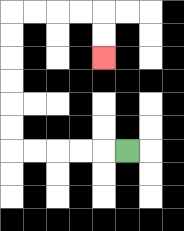{'start': '[5, 6]', 'end': '[4, 2]', 'path_directions': 'L,L,L,L,L,U,U,U,U,U,U,R,R,R,R,D,D', 'path_coordinates': '[[5, 6], [4, 6], [3, 6], [2, 6], [1, 6], [0, 6], [0, 5], [0, 4], [0, 3], [0, 2], [0, 1], [0, 0], [1, 0], [2, 0], [3, 0], [4, 0], [4, 1], [4, 2]]'}